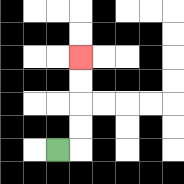{'start': '[2, 6]', 'end': '[3, 2]', 'path_directions': 'R,U,U,U,U', 'path_coordinates': '[[2, 6], [3, 6], [3, 5], [3, 4], [3, 3], [3, 2]]'}